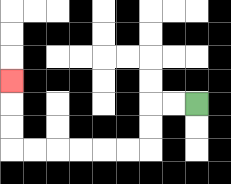{'start': '[8, 4]', 'end': '[0, 3]', 'path_directions': 'L,L,D,D,L,L,L,L,L,L,U,U,U', 'path_coordinates': '[[8, 4], [7, 4], [6, 4], [6, 5], [6, 6], [5, 6], [4, 6], [3, 6], [2, 6], [1, 6], [0, 6], [0, 5], [0, 4], [0, 3]]'}